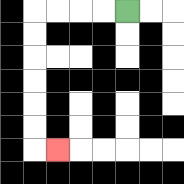{'start': '[5, 0]', 'end': '[2, 6]', 'path_directions': 'L,L,L,L,D,D,D,D,D,D,R', 'path_coordinates': '[[5, 0], [4, 0], [3, 0], [2, 0], [1, 0], [1, 1], [1, 2], [1, 3], [1, 4], [1, 5], [1, 6], [2, 6]]'}